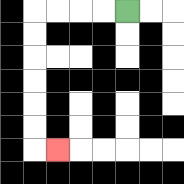{'start': '[5, 0]', 'end': '[2, 6]', 'path_directions': 'L,L,L,L,D,D,D,D,D,D,R', 'path_coordinates': '[[5, 0], [4, 0], [3, 0], [2, 0], [1, 0], [1, 1], [1, 2], [1, 3], [1, 4], [1, 5], [1, 6], [2, 6]]'}